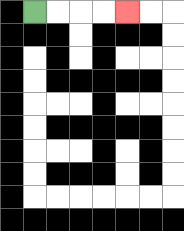{'start': '[1, 0]', 'end': '[5, 0]', 'path_directions': 'R,R,R,R', 'path_coordinates': '[[1, 0], [2, 0], [3, 0], [4, 0], [5, 0]]'}